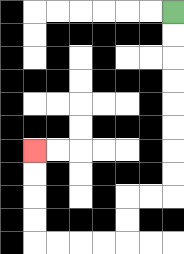{'start': '[7, 0]', 'end': '[1, 6]', 'path_directions': 'D,D,D,D,D,D,D,D,L,L,D,D,L,L,L,L,U,U,U,U', 'path_coordinates': '[[7, 0], [7, 1], [7, 2], [7, 3], [7, 4], [7, 5], [7, 6], [7, 7], [7, 8], [6, 8], [5, 8], [5, 9], [5, 10], [4, 10], [3, 10], [2, 10], [1, 10], [1, 9], [1, 8], [1, 7], [1, 6]]'}